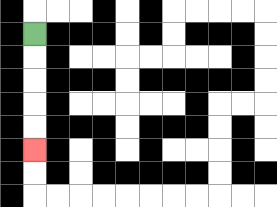{'start': '[1, 1]', 'end': '[1, 6]', 'path_directions': 'D,D,D,D,D', 'path_coordinates': '[[1, 1], [1, 2], [1, 3], [1, 4], [1, 5], [1, 6]]'}